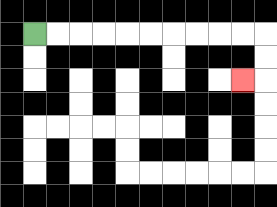{'start': '[1, 1]', 'end': '[10, 3]', 'path_directions': 'R,R,R,R,R,R,R,R,R,R,D,D,L', 'path_coordinates': '[[1, 1], [2, 1], [3, 1], [4, 1], [5, 1], [6, 1], [7, 1], [8, 1], [9, 1], [10, 1], [11, 1], [11, 2], [11, 3], [10, 3]]'}